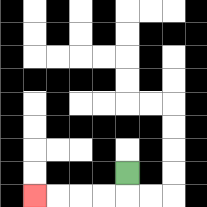{'start': '[5, 7]', 'end': '[1, 8]', 'path_directions': 'D,L,L,L,L', 'path_coordinates': '[[5, 7], [5, 8], [4, 8], [3, 8], [2, 8], [1, 8]]'}